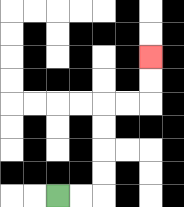{'start': '[2, 8]', 'end': '[6, 2]', 'path_directions': 'R,R,U,U,U,U,R,R,U,U', 'path_coordinates': '[[2, 8], [3, 8], [4, 8], [4, 7], [4, 6], [4, 5], [4, 4], [5, 4], [6, 4], [6, 3], [6, 2]]'}